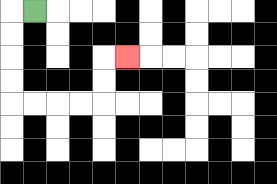{'start': '[1, 0]', 'end': '[5, 2]', 'path_directions': 'L,D,D,D,D,R,R,R,R,U,U,R', 'path_coordinates': '[[1, 0], [0, 0], [0, 1], [0, 2], [0, 3], [0, 4], [1, 4], [2, 4], [3, 4], [4, 4], [4, 3], [4, 2], [5, 2]]'}